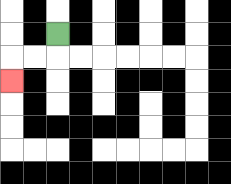{'start': '[2, 1]', 'end': '[0, 3]', 'path_directions': 'D,L,L,D', 'path_coordinates': '[[2, 1], [2, 2], [1, 2], [0, 2], [0, 3]]'}